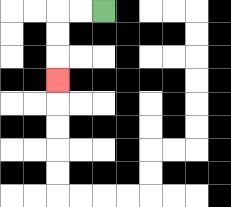{'start': '[4, 0]', 'end': '[2, 3]', 'path_directions': 'L,L,D,D,D', 'path_coordinates': '[[4, 0], [3, 0], [2, 0], [2, 1], [2, 2], [2, 3]]'}